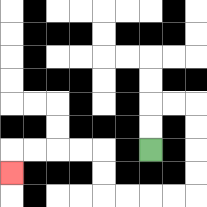{'start': '[6, 6]', 'end': '[0, 7]', 'path_directions': 'U,U,R,R,D,D,D,D,L,L,L,L,U,U,L,L,L,L,D', 'path_coordinates': '[[6, 6], [6, 5], [6, 4], [7, 4], [8, 4], [8, 5], [8, 6], [8, 7], [8, 8], [7, 8], [6, 8], [5, 8], [4, 8], [4, 7], [4, 6], [3, 6], [2, 6], [1, 6], [0, 6], [0, 7]]'}